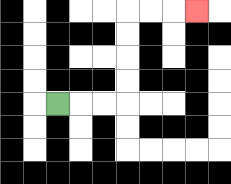{'start': '[2, 4]', 'end': '[8, 0]', 'path_directions': 'R,R,R,U,U,U,U,R,R,R', 'path_coordinates': '[[2, 4], [3, 4], [4, 4], [5, 4], [5, 3], [5, 2], [5, 1], [5, 0], [6, 0], [7, 0], [8, 0]]'}